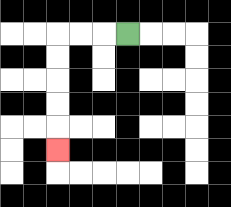{'start': '[5, 1]', 'end': '[2, 6]', 'path_directions': 'L,L,L,D,D,D,D,D', 'path_coordinates': '[[5, 1], [4, 1], [3, 1], [2, 1], [2, 2], [2, 3], [2, 4], [2, 5], [2, 6]]'}